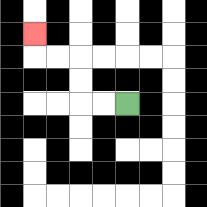{'start': '[5, 4]', 'end': '[1, 1]', 'path_directions': 'L,L,U,U,L,L,U', 'path_coordinates': '[[5, 4], [4, 4], [3, 4], [3, 3], [3, 2], [2, 2], [1, 2], [1, 1]]'}